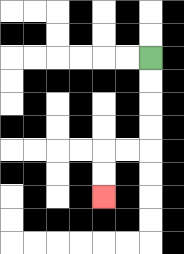{'start': '[6, 2]', 'end': '[4, 8]', 'path_directions': 'D,D,D,D,L,L,D,D', 'path_coordinates': '[[6, 2], [6, 3], [6, 4], [6, 5], [6, 6], [5, 6], [4, 6], [4, 7], [4, 8]]'}